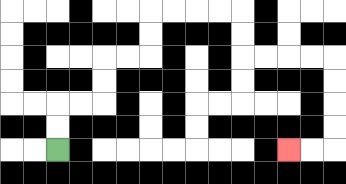{'start': '[2, 6]', 'end': '[12, 6]', 'path_directions': 'U,U,R,R,U,U,R,R,U,U,R,R,R,R,D,D,R,R,R,R,D,D,D,D,L,L', 'path_coordinates': '[[2, 6], [2, 5], [2, 4], [3, 4], [4, 4], [4, 3], [4, 2], [5, 2], [6, 2], [6, 1], [6, 0], [7, 0], [8, 0], [9, 0], [10, 0], [10, 1], [10, 2], [11, 2], [12, 2], [13, 2], [14, 2], [14, 3], [14, 4], [14, 5], [14, 6], [13, 6], [12, 6]]'}